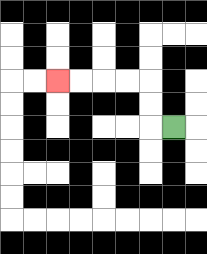{'start': '[7, 5]', 'end': '[2, 3]', 'path_directions': 'L,U,U,L,L,L,L', 'path_coordinates': '[[7, 5], [6, 5], [6, 4], [6, 3], [5, 3], [4, 3], [3, 3], [2, 3]]'}